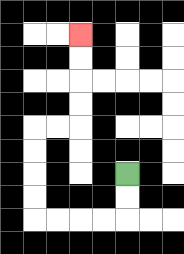{'start': '[5, 7]', 'end': '[3, 1]', 'path_directions': 'D,D,L,L,L,L,U,U,U,U,R,R,U,U,U,U', 'path_coordinates': '[[5, 7], [5, 8], [5, 9], [4, 9], [3, 9], [2, 9], [1, 9], [1, 8], [1, 7], [1, 6], [1, 5], [2, 5], [3, 5], [3, 4], [3, 3], [3, 2], [3, 1]]'}